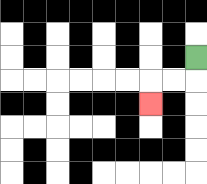{'start': '[8, 2]', 'end': '[6, 4]', 'path_directions': 'D,L,L,D', 'path_coordinates': '[[8, 2], [8, 3], [7, 3], [6, 3], [6, 4]]'}